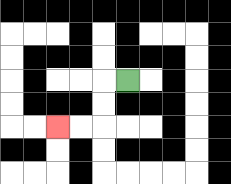{'start': '[5, 3]', 'end': '[2, 5]', 'path_directions': 'L,D,D,L,L', 'path_coordinates': '[[5, 3], [4, 3], [4, 4], [4, 5], [3, 5], [2, 5]]'}